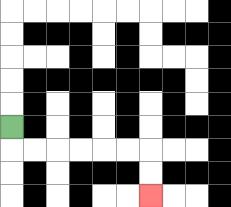{'start': '[0, 5]', 'end': '[6, 8]', 'path_directions': 'D,R,R,R,R,R,R,D,D', 'path_coordinates': '[[0, 5], [0, 6], [1, 6], [2, 6], [3, 6], [4, 6], [5, 6], [6, 6], [6, 7], [6, 8]]'}